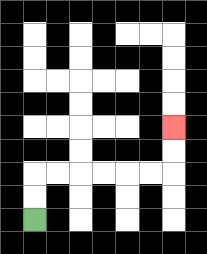{'start': '[1, 9]', 'end': '[7, 5]', 'path_directions': 'U,U,R,R,R,R,R,R,U,U', 'path_coordinates': '[[1, 9], [1, 8], [1, 7], [2, 7], [3, 7], [4, 7], [5, 7], [6, 7], [7, 7], [7, 6], [7, 5]]'}